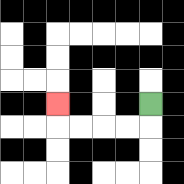{'start': '[6, 4]', 'end': '[2, 4]', 'path_directions': 'D,L,L,L,L,U', 'path_coordinates': '[[6, 4], [6, 5], [5, 5], [4, 5], [3, 5], [2, 5], [2, 4]]'}